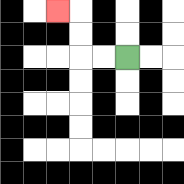{'start': '[5, 2]', 'end': '[2, 0]', 'path_directions': 'L,L,U,U,L', 'path_coordinates': '[[5, 2], [4, 2], [3, 2], [3, 1], [3, 0], [2, 0]]'}